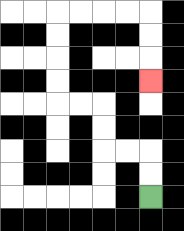{'start': '[6, 8]', 'end': '[6, 3]', 'path_directions': 'U,U,L,L,U,U,L,L,U,U,U,U,R,R,R,R,D,D,D', 'path_coordinates': '[[6, 8], [6, 7], [6, 6], [5, 6], [4, 6], [4, 5], [4, 4], [3, 4], [2, 4], [2, 3], [2, 2], [2, 1], [2, 0], [3, 0], [4, 0], [5, 0], [6, 0], [6, 1], [6, 2], [6, 3]]'}